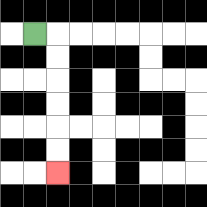{'start': '[1, 1]', 'end': '[2, 7]', 'path_directions': 'R,D,D,D,D,D,D', 'path_coordinates': '[[1, 1], [2, 1], [2, 2], [2, 3], [2, 4], [2, 5], [2, 6], [2, 7]]'}